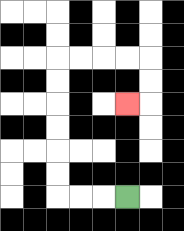{'start': '[5, 8]', 'end': '[5, 4]', 'path_directions': 'L,L,L,U,U,U,U,U,U,R,R,R,R,D,D,L', 'path_coordinates': '[[5, 8], [4, 8], [3, 8], [2, 8], [2, 7], [2, 6], [2, 5], [2, 4], [2, 3], [2, 2], [3, 2], [4, 2], [5, 2], [6, 2], [6, 3], [6, 4], [5, 4]]'}